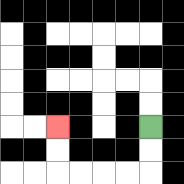{'start': '[6, 5]', 'end': '[2, 5]', 'path_directions': 'D,D,L,L,L,L,U,U', 'path_coordinates': '[[6, 5], [6, 6], [6, 7], [5, 7], [4, 7], [3, 7], [2, 7], [2, 6], [2, 5]]'}